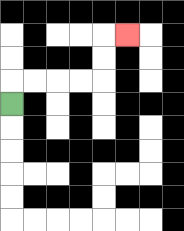{'start': '[0, 4]', 'end': '[5, 1]', 'path_directions': 'U,R,R,R,R,U,U,R', 'path_coordinates': '[[0, 4], [0, 3], [1, 3], [2, 3], [3, 3], [4, 3], [4, 2], [4, 1], [5, 1]]'}